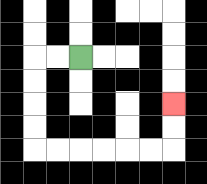{'start': '[3, 2]', 'end': '[7, 4]', 'path_directions': 'L,L,D,D,D,D,R,R,R,R,R,R,U,U', 'path_coordinates': '[[3, 2], [2, 2], [1, 2], [1, 3], [1, 4], [1, 5], [1, 6], [2, 6], [3, 6], [4, 6], [5, 6], [6, 6], [7, 6], [7, 5], [7, 4]]'}